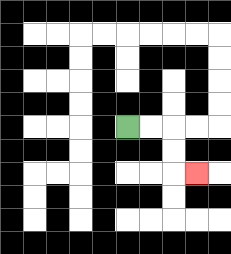{'start': '[5, 5]', 'end': '[8, 7]', 'path_directions': 'R,R,D,D,R', 'path_coordinates': '[[5, 5], [6, 5], [7, 5], [7, 6], [7, 7], [8, 7]]'}